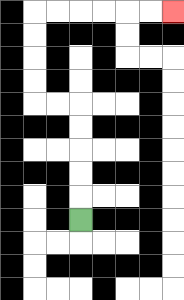{'start': '[3, 9]', 'end': '[7, 0]', 'path_directions': 'U,U,U,U,U,L,L,U,U,U,U,R,R,R,R,R,R', 'path_coordinates': '[[3, 9], [3, 8], [3, 7], [3, 6], [3, 5], [3, 4], [2, 4], [1, 4], [1, 3], [1, 2], [1, 1], [1, 0], [2, 0], [3, 0], [4, 0], [5, 0], [6, 0], [7, 0]]'}